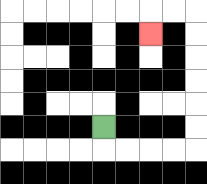{'start': '[4, 5]', 'end': '[6, 1]', 'path_directions': 'D,R,R,R,R,U,U,U,U,U,U,L,L,D', 'path_coordinates': '[[4, 5], [4, 6], [5, 6], [6, 6], [7, 6], [8, 6], [8, 5], [8, 4], [8, 3], [8, 2], [8, 1], [8, 0], [7, 0], [6, 0], [6, 1]]'}